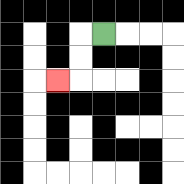{'start': '[4, 1]', 'end': '[2, 3]', 'path_directions': 'L,D,D,L', 'path_coordinates': '[[4, 1], [3, 1], [3, 2], [3, 3], [2, 3]]'}